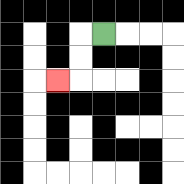{'start': '[4, 1]', 'end': '[2, 3]', 'path_directions': 'L,D,D,L', 'path_coordinates': '[[4, 1], [3, 1], [3, 2], [3, 3], [2, 3]]'}